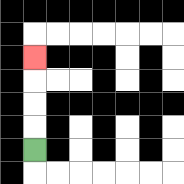{'start': '[1, 6]', 'end': '[1, 2]', 'path_directions': 'U,U,U,U', 'path_coordinates': '[[1, 6], [1, 5], [1, 4], [1, 3], [1, 2]]'}